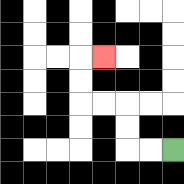{'start': '[7, 6]', 'end': '[4, 2]', 'path_directions': 'L,L,U,U,L,L,U,U,R', 'path_coordinates': '[[7, 6], [6, 6], [5, 6], [5, 5], [5, 4], [4, 4], [3, 4], [3, 3], [3, 2], [4, 2]]'}